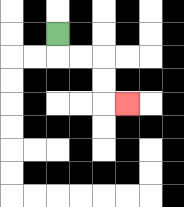{'start': '[2, 1]', 'end': '[5, 4]', 'path_directions': 'D,R,R,D,D,R', 'path_coordinates': '[[2, 1], [2, 2], [3, 2], [4, 2], [4, 3], [4, 4], [5, 4]]'}